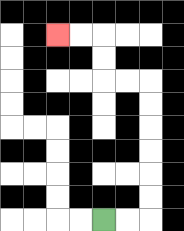{'start': '[4, 9]', 'end': '[2, 1]', 'path_directions': 'R,R,U,U,U,U,U,U,L,L,U,U,L,L', 'path_coordinates': '[[4, 9], [5, 9], [6, 9], [6, 8], [6, 7], [6, 6], [6, 5], [6, 4], [6, 3], [5, 3], [4, 3], [4, 2], [4, 1], [3, 1], [2, 1]]'}